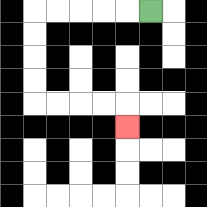{'start': '[6, 0]', 'end': '[5, 5]', 'path_directions': 'L,L,L,L,L,D,D,D,D,R,R,R,R,D', 'path_coordinates': '[[6, 0], [5, 0], [4, 0], [3, 0], [2, 0], [1, 0], [1, 1], [1, 2], [1, 3], [1, 4], [2, 4], [3, 4], [4, 4], [5, 4], [5, 5]]'}